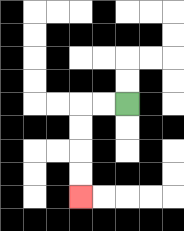{'start': '[5, 4]', 'end': '[3, 8]', 'path_directions': 'L,L,D,D,D,D', 'path_coordinates': '[[5, 4], [4, 4], [3, 4], [3, 5], [3, 6], [3, 7], [3, 8]]'}